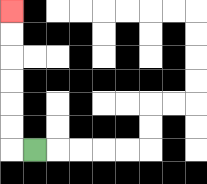{'start': '[1, 6]', 'end': '[0, 0]', 'path_directions': 'L,U,U,U,U,U,U', 'path_coordinates': '[[1, 6], [0, 6], [0, 5], [0, 4], [0, 3], [0, 2], [0, 1], [0, 0]]'}